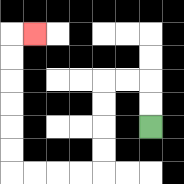{'start': '[6, 5]', 'end': '[1, 1]', 'path_directions': 'U,U,L,L,D,D,D,D,L,L,L,L,U,U,U,U,U,U,R', 'path_coordinates': '[[6, 5], [6, 4], [6, 3], [5, 3], [4, 3], [4, 4], [4, 5], [4, 6], [4, 7], [3, 7], [2, 7], [1, 7], [0, 7], [0, 6], [0, 5], [0, 4], [0, 3], [0, 2], [0, 1], [1, 1]]'}